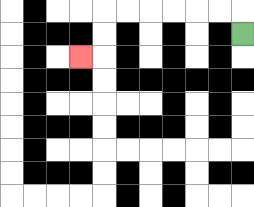{'start': '[10, 1]', 'end': '[3, 2]', 'path_directions': 'U,L,L,L,L,L,L,D,D,L', 'path_coordinates': '[[10, 1], [10, 0], [9, 0], [8, 0], [7, 0], [6, 0], [5, 0], [4, 0], [4, 1], [4, 2], [3, 2]]'}